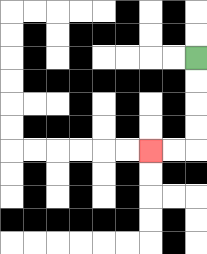{'start': '[8, 2]', 'end': '[6, 6]', 'path_directions': 'D,D,D,D,L,L', 'path_coordinates': '[[8, 2], [8, 3], [8, 4], [8, 5], [8, 6], [7, 6], [6, 6]]'}